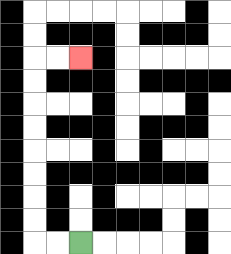{'start': '[3, 10]', 'end': '[3, 2]', 'path_directions': 'L,L,U,U,U,U,U,U,U,U,R,R', 'path_coordinates': '[[3, 10], [2, 10], [1, 10], [1, 9], [1, 8], [1, 7], [1, 6], [1, 5], [1, 4], [1, 3], [1, 2], [2, 2], [3, 2]]'}